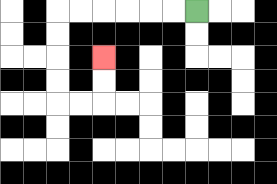{'start': '[8, 0]', 'end': '[4, 2]', 'path_directions': 'L,L,L,L,L,L,D,D,D,D,R,R,U,U', 'path_coordinates': '[[8, 0], [7, 0], [6, 0], [5, 0], [4, 0], [3, 0], [2, 0], [2, 1], [2, 2], [2, 3], [2, 4], [3, 4], [4, 4], [4, 3], [4, 2]]'}